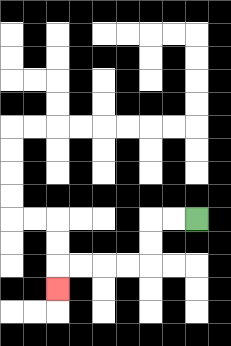{'start': '[8, 9]', 'end': '[2, 12]', 'path_directions': 'L,L,D,D,L,L,L,L,D', 'path_coordinates': '[[8, 9], [7, 9], [6, 9], [6, 10], [6, 11], [5, 11], [4, 11], [3, 11], [2, 11], [2, 12]]'}